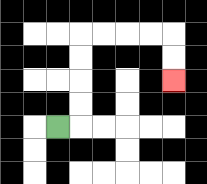{'start': '[2, 5]', 'end': '[7, 3]', 'path_directions': 'R,U,U,U,U,R,R,R,R,D,D', 'path_coordinates': '[[2, 5], [3, 5], [3, 4], [3, 3], [3, 2], [3, 1], [4, 1], [5, 1], [6, 1], [7, 1], [7, 2], [7, 3]]'}